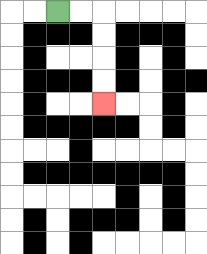{'start': '[2, 0]', 'end': '[4, 4]', 'path_directions': 'R,R,D,D,D,D', 'path_coordinates': '[[2, 0], [3, 0], [4, 0], [4, 1], [4, 2], [4, 3], [4, 4]]'}